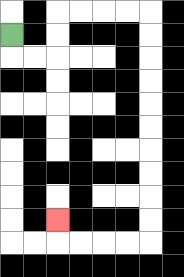{'start': '[0, 1]', 'end': '[2, 9]', 'path_directions': 'D,R,R,U,U,R,R,R,R,D,D,D,D,D,D,D,D,D,D,L,L,L,L,U', 'path_coordinates': '[[0, 1], [0, 2], [1, 2], [2, 2], [2, 1], [2, 0], [3, 0], [4, 0], [5, 0], [6, 0], [6, 1], [6, 2], [6, 3], [6, 4], [6, 5], [6, 6], [6, 7], [6, 8], [6, 9], [6, 10], [5, 10], [4, 10], [3, 10], [2, 10], [2, 9]]'}